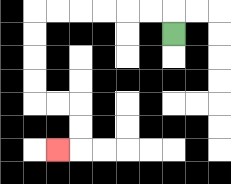{'start': '[7, 1]', 'end': '[2, 6]', 'path_directions': 'U,L,L,L,L,L,L,D,D,D,D,R,R,D,D,L', 'path_coordinates': '[[7, 1], [7, 0], [6, 0], [5, 0], [4, 0], [3, 0], [2, 0], [1, 0], [1, 1], [1, 2], [1, 3], [1, 4], [2, 4], [3, 4], [3, 5], [3, 6], [2, 6]]'}